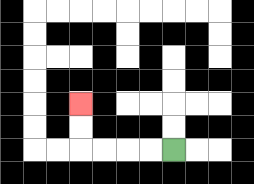{'start': '[7, 6]', 'end': '[3, 4]', 'path_directions': 'L,L,L,L,U,U', 'path_coordinates': '[[7, 6], [6, 6], [5, 6], [4, 6], [3, 6], [3, 5], [3, 4]]'}